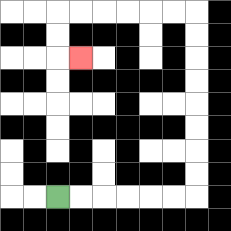{'start': '[2, 8]', 'end': '[3, 2]', 'path_directions': 'R,R,R,R,R,R,U,U,U,U,U,U,U,U,L,L,L,L,L,L,D,D,R', 'path_coordinates': '[[2, 8], [3, 8], [4, 8], [5, 8], [6, 8], [7, 8], [8, 8], [8, 7], [8, 6], [8, 5], [8, 4], [8, 3], [8, 2], [8, 1], [8, 0], [7, 0], [6, 0], [5, 0], [4, 0], [3, 0], [2, 0], [2, 1], [2, 2], [3, 2]]'}